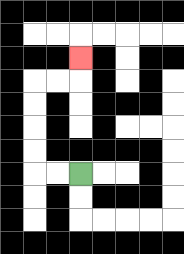{'start': '[3, 7]', 'end': '[3, 2]', 'path_directions': 'L,L,U,U,U,U,R,R,U', 'path_coordinates': '[[3, 7], [2, 7], [1, 7], [1, 6], [1, 5], [1, 4], [1, 3], [2, 3], [3, 3], [3, 2]]'}